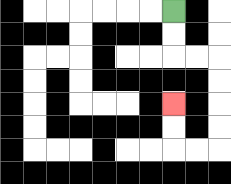{'start': '[7, 0]', 'end': '[7, 4]', 'path_directions': 'D,D,R,R,D,D,D,D,L,L,U,U', 'path_coordinates': '[[7, 0], [7, 1], [7, 2], [8, 2], [9, 2], [9, 3], [9, 4], [9, 5], [9, 6], [8, 6], [7, 6], [7, 5], [7, 4]]'}